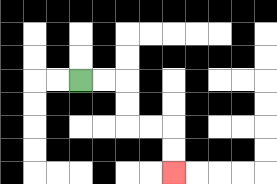{'start': '[3, 3]', 'end': '[7, 7]', 'path_directions': 'R,R,D,D,R,R,D,D', 'path_coordinates': '[[3, 3], [4, 3], [5, 3], [5, 4], [5, 5], [6, 5], [7, 5], [7, 6], [7, 7]]'}